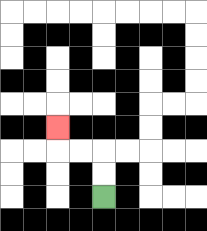{'start': '[4, 8]', 'end': '[2, 5]', 'path_directions': 'U,U,L,L,U', 'path_coordinates': '[[4, 8], [4, 7], [4, 6], [3, 6], [2, 6], [2, 5]]'}